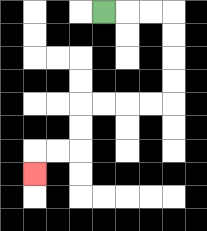{'start': '[4, 0]', 'end': '[1, 7]', 'path_directions': 'R,R,R,D,D,D,D,L,L,L,L,D,D,L,L,D', 'path_coordinates': '[[4, 0], [5, 0], [6, 0], [7, 0], [7, 1], [7, 2], [7, 3], [7, 4], [6, 4], [5, 4], [4, 4], [3, 4], [3, 5], [3, 6], [2, 6], [1, 6], [1, 7]]'}